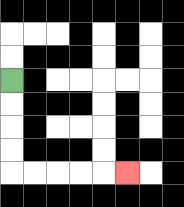{'start': '[0, 3]', 'end': '[5, 7]', 'path_directions': 'D,D,D,D,R,R,R,R,R', 'path_coordinates': '[[0, 3], [0, 4], [0, 5], [0, 6], [0, 7], [1, 7], [2, 7], [3, 7], [4, 7], [5, 7]]'}